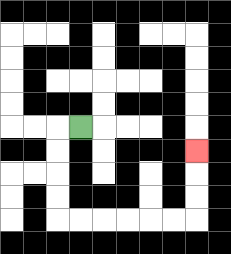{'start': '[3, 5]', 'end': '[8, 6]', 'path_directions': 'L,D,D,D,D,R,R,R,R,R,R,U,U,U', 'path_coordinates': '[[3, 5], [2, 5], [2, 6], [2, 7], [2, 8], [2, 9], [3, 9], [4, 9], [5, 9], [6, 9], [7, 9], [8, 9], [8, 8], [8, 7], [8, 6]]'}